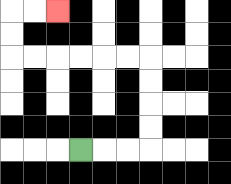{'start': '[3, 6]', 'end': '[2, 0]', 'path_directions': 'R,R,R,U,U,U,U,L,L,L,L,L,L,U,U,R,R', 'path_coordinates': '[[3, 6], [4, 6], [5, 6], [6, 6], [6, 5], [6, 4], [6, 3], [6, 2], [5, 2], [4, 2], [3, 2], [2, 2], [1, 2], [0, 2], [0, 1], [0, 0], [1, 0], [2, 0]]'}